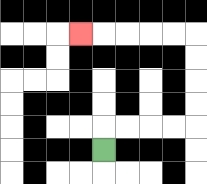{'start': '[4, 6]', 'end': '[3, 1]', 'path_directions': 'U,R,R,R,R,U,U,U,U,L,L,L,L,L', 'path_coordinates': '[[4, 6], [4, 5], [5, 5], [6, 5], [7, 5], [8, 5], [8, 4], [8, 3], [8, 2], [8, 1], [7, 1], [6, 1], [5, 1], [4, 1], [3, 1]]'}